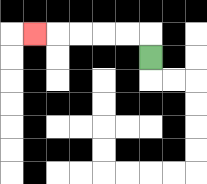{'start': '[6, 2]', 'end': '[1, 1]', 'path_directions': 'U,L,L,L,L,L', 'path_coordinates': '[[6, 2], [6, 1], [5, 1], [4, 1], [3, 1], [2, 1], [1, 1]]'}